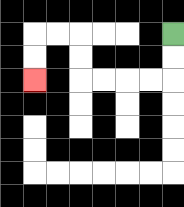{'start': '[7, 1]', 'end': '[1, 3]', 'path_directions': 'D,D,L,L,L,L,U,U,L,L,D,D', 'path_coordinates': '[[7, 1], [7, 2], [7, 3], [6, 3], [5, 3], [4, 3], [3, 3], [3, 2], [3, 1], [2, 1], [1, 1], [1, 2], [1, 3]]'}